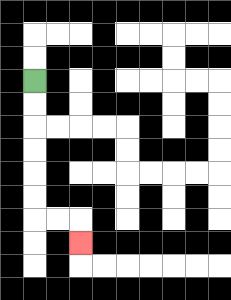{'start': '[1, 3]', 'end': '[3, 10]', 'path_directions': 'D,D,D,D,D,D,R,R,D', 'path_coordinates': '[[1, 3], [1, 4], [1, 5], [1, 6], [1, 7], [1, 8], [1, 9], [2, 9], [3, 9], [3, 10]]'}